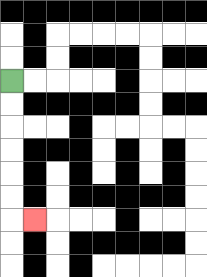{'start': '[0, 3]', 'end': '[1, 9]', 'path_directions': 'D,D,D,D,D,D,R', 'path_coordinates': '[[0, 3], [0, 4], [0, 5], [0, 6], [0, 7], [0, 8], [0, 9], [1, 9]]'}